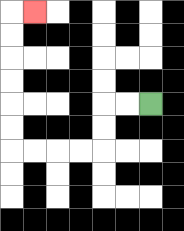{'start': '[6, 4]', 'end': '[1, 0]', 'path_directions': 'L,L,D,D,L,L,L,L,U,U,U,U,U,U,R', 'path_coordinates': '[[6, 4], [5, 4], [4, 4], [4, 5], [4, 6], [3, 6], [2, 6], [1, 6], [0, 6], [0, 5], [0, 4], [0, 3], [0, 2], [0, 1], [0, 0], [1, 0]]'}